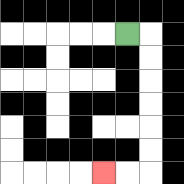{'start': '[5, 1]', 'end': '[4, 7]', 'path_directions': 'R,D,D,D,D,D,D,L,L', 'path_coordinates': '[[5, 1], [6, 1], [6, 2], [6, 3], [6, 4], [6, 5], [6, 6], [6, 7], [5, 7], [4, 7]]'}